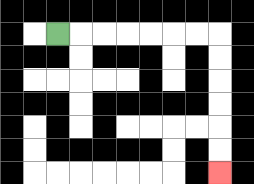{'start': '[2, 1]', 'end': '[9, 7]', 'path_directions': 'R,R,R,R,R,R,R,D,D,D,D,D,D', 'path_coordinates': '[[2, 1], [3, 1], [4, 1], [5, 1], [6, 1], [7, 1], [8, 1], [9, 1], [9, 2], [9, 3], [9, 4], [9, 5], [9, 6], [9, 7]]'}